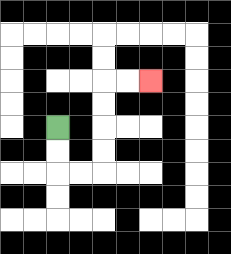{'start': '[2, 5]', 'end': '[6, 3]', 'path_directions': 'D,D,R,R,U,U,U,U,R,R', 'path_coordinates': '[[2, 5], [2, 6], [2, 7], [3, 7], [4, 7], [4, 6], [4, 5], [4, 4], [4, 3], [5, 3], [6, 3]]'}